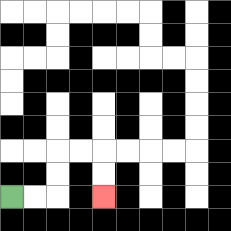{'start': '[0, 8]', 'end': '[4, 8]', 'path_directions': 'R,R,U,U,R,R,D,D', 'path_coordinates': '[[0, 8], [1, 8], [2, 8], [2, 7], [2, 6], [3, 6], [4, 6], [4, 7], [4, 8]]'}